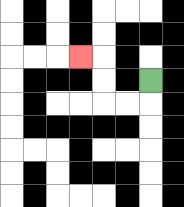{'start': '[6, 3]', 'end': '[3, 2]', 'path_directions': 'D,L,L,U,U,L', 'path_coordinates': '[[6, 3], [6, 4], [5, 4], [4, 4], [4, 3], [4, 2], [3, 2]]'}